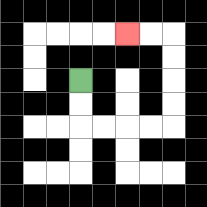{'start': '[3, 3]', 'end': '[5, 1]', 'path_directions': 'D,D,R,R,R,R,U,U,U,U,L,L', 'path_coordinates': '[[3, 3], [3, 4], [3, 5], [4, 5], [5, 5], [6, 5], [7, 5], [7, 4], [7, 3], [7, 2], [7, 1], [6, 1], [5, 1]]'}